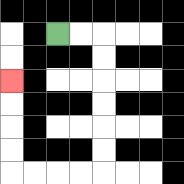{'start': '[2, 1]', 'end': '[0, 3]', 'path_directions': 'R,R,D,D,D,D,D,D,L,L,L,L,U,U,U,U', 'path_coordinates': '[[2, 1], [3, 1], [4, 1], [4, 2], [4, 3], [4, 4], [4, 5], [4, 6], [4, 7], [3, 7], [2, 7], [1, 7], [0, 7], [0, 6], [0, 5], [0, 4], [0, 3]]'}